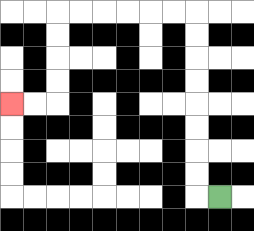{'start': '[9, 8]', 'end': '[0, 4]', 'path_directions': 'L,U,U,U,U,U,U,U,U,L,L,L,L,L,L,D,D,D,D,L,L', 'path_coordinates': '[[9, 8], [8, 8], [8, 7], [8, 6], [8, 5], [8, 4], [8, 3], [8, 2], [8, 1], [8, 0], [7, 0], [6, 0], [5, 0], [4, 0], [3, 0], [2, 0], [2, 1], [2, 2], [2, 3], [2, 4], [1, 4], [0, 4]]'}